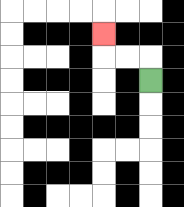{'start': '[6, 3]', 'end': '[4, 1]', 'path_directions': 'U,L,L,U', 'path_coordinates': '[[6, 3], [6, 2], [5, 2], [4, 2], [4, 1]]'}